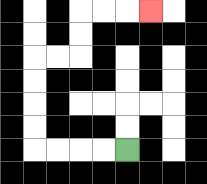{'start': '[5, 6]', 'end': '[6, 0]', 'path_directions': 'L,L,L,L,U,U,U,U,R,R,U,U,R,R,R', 'path_coordinates': '[[5, 6], [4, 6], [3, 6], [2, 6], [1, 6], [1, 5], [1, 4], [1, 3], [1, 2], [2, 2], [3, 2], [3, 1], [3, 0], [4, 0], [5, 0], [6, 0]]'}